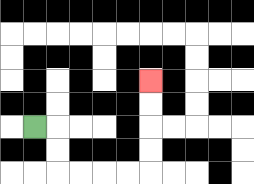{'start': '[1, 5]', 'end': '[6, 3]', 'path_directions': 'R,D,D,R,R,R,R,U,U,U,U', 'path_coordinates': '[[1, 5], [2, 5], [2, 6], [2, 7], [3, 7], [4, 7], [5, 7], [6, 7], [6, 6], [6, 5], [6, 4], [6, 3]]'}